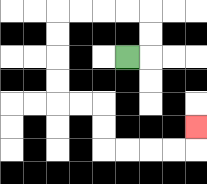{'start': '[5, 2]', 'end': '[8, 5]', 'path_directions': 'R,U,U,L,L,L,L,D,D,D,D,R,R,D,D,R,R,R,R,U', 'path_coordinates': '[[5, 2], [6, 2], [6, 1], [6, 0], [5, 0], [4, 0], [3, 0], [2, 0], [2, 1], [2, 2], [2, 3], [2, 4], [3, 4], [4, 4], [4, 5], [4, 6], [5, 6], [6, 6], [7, 6], [8, 6], [8, 5]]'}